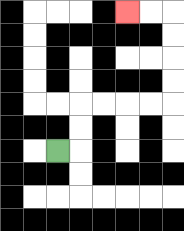{'start': '[2, 6]', 'end': '[5, 0]', 'path_directions': 'R,U,U,R,R,R,R,U,U,U,U,L,L', 'path_coordinates': '[[2, 6], [3, 6], [3, 5], [3, 4], [4, 4], [5, 4], [6, 4], [7, 4], [7, 3], [7, 2], [7, 1], [7, 0], [6, 0], [5, 0]]'}